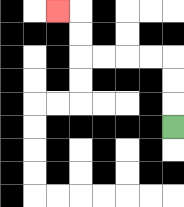{'start': '[7, 5]', 'end': '[2, 0]', 'path_directions': 'U,U,U,L,L,L,L,U,U,L', 'path_coordinates': '[[7, 5], [7, 4], [7, 3], [7, 2], [6, 2], [5, 2], [4, 2], [3, 2], [3, 1], [3, 0], [2, 0]]'}